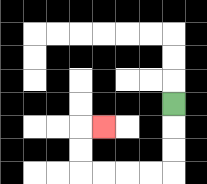{'start': '[7, 4]', 'end': '[4, 5]', 'path_directions': 'D,D,D,L,L,L,L,U,U,R', 'path_coordinates': '[[7, 4], [7, 5], [7, 6], [7, 7], [6, 7], [5, 7], [4, 7], [3, 7], [3, 6], [3, 5], [4, 5]]'}